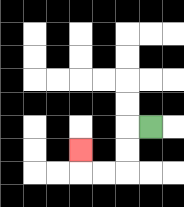{'start': '[6, 5]', 'end': '[3, 6]', 'path_directions': 'L,D,D,L,L,U', 'path_coordinates': '[[6, 5], [5, 5], [5, 6], [5, 7], [4, 7], [3, 7], [3, 6]]'}